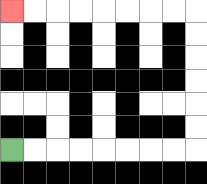{'start': '[0, 6]', 'end': '[0, 0]', 'path_directions': 'R,R,R,R,R,R,R,R,U,U,U,U,U,U,L,L,L,L,L,L,L,L', 'path_coordinates': '[[0, 6], [1, 6], [2, 6], [3, 6], [4, 6], [5, 6], [6, 6], [7, 6], [8, 6], [8, 5], [8, 4], [8, 3], [8, 2], [8, 1], [8, 0], [7, 0], [6, 0], [5, 0], [4, 0], [3, 0], [2, 0], [1, 0], [0, 0]]'}